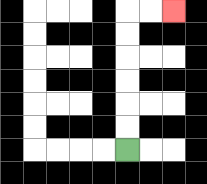{'start': '[5, 6]', 'end': '[7, 0]', 'path_directions': 'U,U,U,U,U,U,R,R', 'path_coordinates': '[[5, 6], [5, 5], [5, 4], [5, 3], [5, 2], [5, 1], [5, 0], [6, 0], [7, 0]]'}